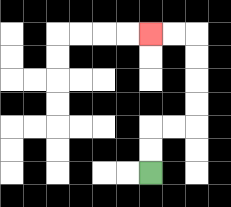{'start': '[6, 7]', 'end': '[6, 1]', 'path_directions': 'U,U,R,R,U,U,U,U,L,L', 'path_coordinates': '[[6, 7], [6, 6], [6, 5], [7, 5], [8, 5], [8, 4], [8, 3], [8, 2], [8, 1], [7, 1], [6, 1]]'}